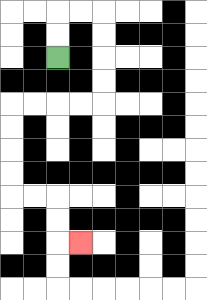{'start': '[2, 2]', 'end': '[3, 10]', 'path_directions': 'U,U,R,R,D,D,D,D,L,L,L,L,D,D,D,D,R,R,D,D,R', 'path_coordinates': '[[2, 2], [2, 1], [2, 0], [3, 0], [4, 0], [4, 1], [4, 2], [4, 3], [4, 4], [3, 4], [2, 4], [1, 4], [0, 4], [0, 5], [0, 6], [0, 7], [0, 8], [1, 8], [2, 8], [2, 9], [2, 10], [3, 10]]'}